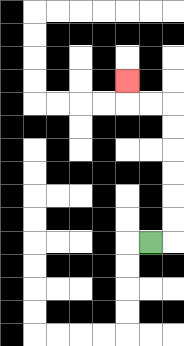{'start': '[6, 10]', 'end': '[5, 3]', 'path_directions': 'R,U,U,U,U,U,U,L,L,U', 'path_coordinates': '[[6, 10], [7, 10], [7, 9], [7, 8], [7, 7], [7, 6], [7, 5], [7, 4], [6, 4], [5, 4], [5, 3]]'}